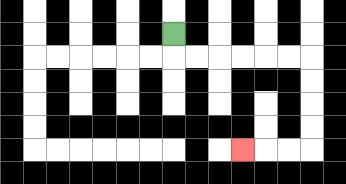{'start': '[7, 1]', 'end': '[10, 6]', 'path_directions': 'D,R,R,R,R,R,R,D,D,D,D,L,L,L', 'path_coordinates': '[[7, 1], [7, 2], [8, 2], [9, 2], [10, 2], [11, 2], [12, 2], [13, 2], [13, 3], [13, 4], [13, 5], [13, 6], [12, 6], [11, 6], [10, 6]]'}